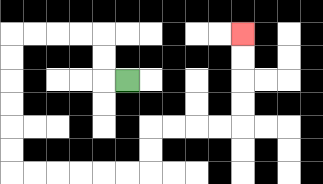{'start': '[5, 3]', 'end': '[10, 1]', 'path_directions': 'L,U,U,L,L,L,L,D,D,D,D,D,D,R,R,R,R,R,R,U,U,R,R,R,R,U,U,U,U', 'path_coordinates': '[[5, 3], [4, 3], [4, 2], [4, 1], [3, 1], [2, 1], [1, 1], [0, 1], [0, 2], [0, 3], [0, 4], [0, 5], [0, 6], [0, 7], [1, 7], [2, 7], [3, 7], [4, 7], [5, 7], [6, 7], [6, 6], [6, 5], [7, 5], [8, 5], [9, 5], [10, 5], [10, 4], [10, 3], [10, 2], [10, 1]]'}